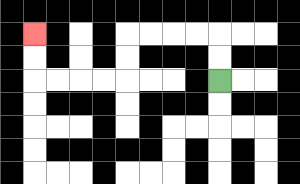{'start': '[9, 3]', 'end': '[1, 1]', 'path_directions': 'U,U,L,L,L,L,D,D,L,L,L,L,U,U', 'path_coordinates': '[[9, 3], [9, 2], [9, 1], [8, 1], [7, 1], [6, 1], [5, 1], [5, 2], [5, 3], [4, 3], [3, 3], [2, 3], [1, 3], [1, 2], [1, 1]]'}